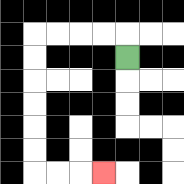{'start': '[5, 2]', 'end': '[4, 7]', 'path_directions': 'U,L,L,L,L,D,D,D,D,D,D,R,R,R', 'path_coordinates': '[[5, 2], [5, 1], [4, 1], [3, 1], [2, 1], [1, 1], [1, 2], [1, 3], [1, 4], [1, 5], [1, 6], [1, 7], [2, 7], [3, 7], [4, 7]]'}